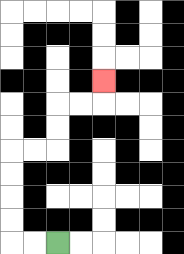{'start': '[2, 10]', 'end': '[4, 3]', 'path_directions': 'L,L,U,U,U,U,R,R,U,U,R,R,U', 'path_coordinates': '[[2, 10], [1, 10], [0, 10], [0, 9], [0, 8], [0, 7], [0, 6], [1, 6], [2, 6], [2, 5], [2, 4], [3, 4], [4, 4], [4, 3]]'}